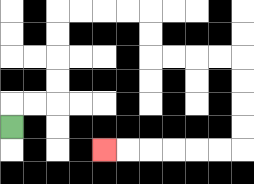{'start': '[0, 5]', 'end': '[4, 6]', 'path_directions': 'U,R,R,U,U,U,U,R,R,R,R,D,D,R,R,R,R,D,D,D,D,L,L,L,L,L,L', 'path_coordinates': '[[0, 5], [0, 4], [1, 4], [2, 4], [2, 3], [2, 2], [2, 1], [2, 0], [3, 0], [4, 0], [5, 0], [6, 0], [6, 1], [6, 2], [7, 2], [8, 2], [9, 2], [10, 2], [10, 3], [10, 4], [10, 5], [10, 6], [9, 6], [8, 6], [7, 6], [6, 6], [5, 6], [4, 6]]'}